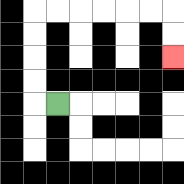{'start': '[2, 4]', 'end': '[7, 2]', 'path_directions': 'L,U,U,U,U,R,R,R,R,R,R,D,D', 'path_coordinates': '[[2, 4], [1, 4], [1, 3], [1, 2], [1, 1], [1, 0], [2, 0], [3, 0], [4, 0], [5, 0], [6, 0], [7, 0], [7, 1], [7, 2]]'}